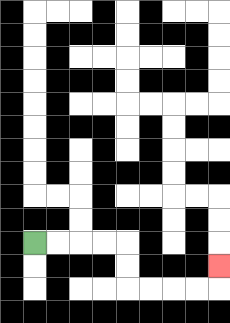{'start': '[1, 10]', 'end': '[9, 11]', 'path_directions': 'R,R,R,R,D,D,R,R,R,R,U', 'path_coordinates': '[[1, 10], [2, 10], [3, 10], [4, 10], [5, 10], [5, 11], [5, 12], [6, 12], [7, 12], [8, 12], [9, 12], [9, 11]]'}